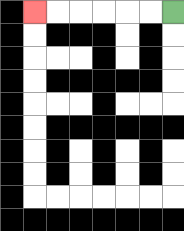{'start': '[7, 0]', 'end': '[1, 0]', 'path_directions': 'L,L,L,L,L,L', 'path_coordinates': '[[7, 0], [6, 0], [5, 0], [4, 0], [3, 0], [2, 0], [1, 0]]'}